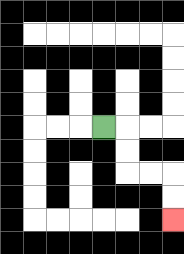{'start': '[4, 5]', 'end': '[7, 9]', 'path_directions': 'R,D,D,R,R,D,D', 'path_coordinates': '[[4, 5], [5, 5], [5, 6], [5, 7], [6, 7], [7, 7], [7, 8], [7, 9]]'}